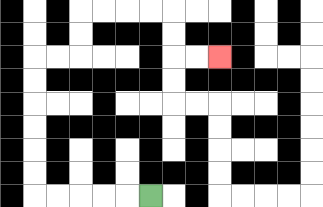{'start': '[6, 8]', 'end': '[9, 2]', 'path_directions': 'L,L,L,L,L,U,U,U,U,U,U,R,R,U,U,R,R,R,R,D,D,R,R', 'path_coordinates': '[[6, 8], [5, 8], [4, 8], [3, 8], [2, 8], [1, 8], [1, 7], [1, 6], [1, 5], [1, 4], [1, 3], [1, 2], [2, 2], [3, 2], [3, 1], [3, 0], [4, 0], [5, 0], [6, 0], [7, 0], [7, 1], [7, 2], [8, 2], [9, 2]]'}